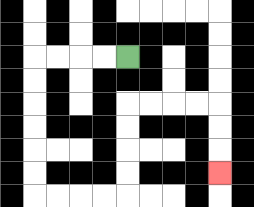{'start': '[5, 2]', 'end': '[9, 7]', 'path_directions': 'L,L,L,L,D,D,D,D,D,D,R,R,R,R,U,U,U,U,R,R,R,R,D,D,D', 'path_coordinates': '[[5, 2], [4, 2], [3, 2], [2, 2], [1, 2], [1, 3], [1, 4], [1, 5], [1, 6], [1, 7], [1, 8], [2, 8], [3, 8], [4, 8], [5, 8], [5, 7], [5, 6], [5, 5], [5, 4], [6, 4], [7, 4], [8, 4], [9, 4], [9, 5], [9, 6], [9, 7]]'}